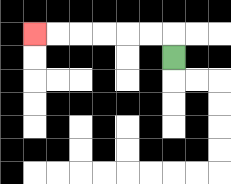{'start': '[7, 2]', 'end': '[1, 1]', 'path_directions': 'U,L,L,L,L,L,L', 'path_coordinates': '[[7, 2], [7, 1], [6, 1], [5, 1], [4, 1], [3, 1], [2, 1], [1, 1]]'}